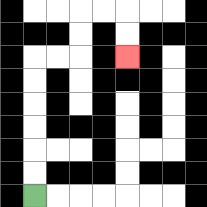{'start': '[1, 8]', 'end': '[5, 2]', 'path_directions': 'U,U,U,U,U,U,R,R,U,U,R,R,D,D', 'path_coordinates': '[[1, 8], [1, 7], [1, 6], [1, 5], [1, 4], [1, 3], [1, 2], [2, 2], [3, 2], [3, 1], [3, 0], [4, 0], [5, 0], [5, 1], [5, 2]]'}